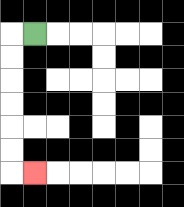{'start': '[1, 1]', 'end': '[1, 7]', 'path_directions': 'L,D,D,D,D,D,D,R', 'path_coordinates': '[[1, 1], [0, 1], [0, 2], [0, 3], [0, 4], [0, 5], [0, 6], [0, 7], [1, 7]]'}